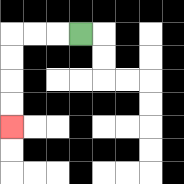{'start': '[3, 1]', 'end': '[0, 5]', 'path_directions': 'L,L,L,D,D,D,D', 'path_coordinates': '[[3, 1], [2, 1], [1, 1], [0, 1], [0, 2], [0, 3], [0, 4], [0, 5]]'}